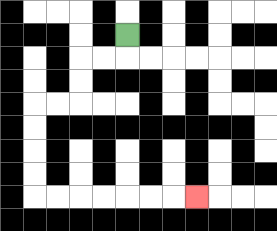{'start': '[5, 1]', 'end': '[8, 8]', 'path_directions': 'D,L,L,D,D,L,L,D,D,D,D,R,R,R,R,R,R,R', 'path_coordinates': '[[5, 1], [5, 2], [4, 2], [3, 2], [3, 3], [3, 4], [2, 4], [1, 4], [1, 5], [1, 6], [1, 7], [1, 8], [2, 8], [3, 8], [4, 8], [5, 8], [6, 8], [7, 8], [8, 8]]'}